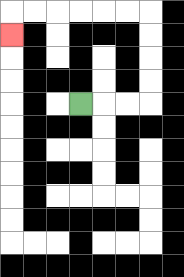{'start': '[3, 4]', 'end': '[0, 1]', 'path_directions': 'R,R,R,U,U,U,U,L,L,L,L,L,L,D', 'path_coordinates': '[[3, 4], [4, 4], [5, 4], [6, 4], [6, 3], [6, 2], [6, 1], [6, 0], [5, 0], [4, 0], [3, 0], [2, 0], [1, 0], [0, 0], [0, 1]]'}